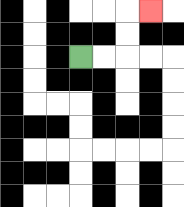{'start': '[3, 2]', 'end': '[6, 0]', 'path_directions': 'R,R,U,U,R', 'path_coordinates': '[[3, 2], [4, 2], [5, 2], [5, 1], [5, 0], [6, 0]]'}